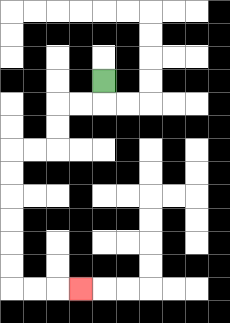{'start': '[4, 3]', 'end': '[3, 12]', 'path_directions': 'D,L,L,D,D,L,L,D,D,D,D,D,D,R,R,R', 'path_coordinates': '[[4, 3], [4, 4], [3, 4], [2, 4], [2, 5], [2, 6], [1, 6], [0, 6], [0, 7], [0, 8], [0, 9], [0, 10], [0, 11], [0, 12], [1, 12], [2, 12], [3, 12]]'}